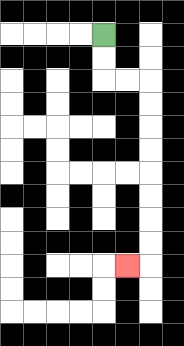{'start': '[4, 1]', 'end': '[5, 11]', 'path_directions': 'D,D,R,R,D,D,D,D,D,D,D,D,L', 'path_coordinates': '[[4, 1], [4, 2], [4, 3], [5, 3], [6, 3], [6, 4], [6, 5], [6, 6], [6, 7], [6, 8], [6, 9], [6, 10], [6, 11], [5, 11]]'}